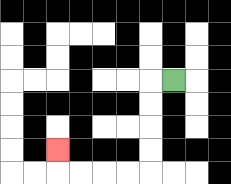{'start': '[7, 3]', 'end': '[2, 6]', 'path_directions': 'L,D,D,D,D,L,L,L,L,U', 'path_coordinates': '[[7, 3], [6, 3], [6, 4], [6, 5], [6, 6], [6, 7], [5, 7], [4, 7], [3, 7], [2, 7], [2, 6]]'}